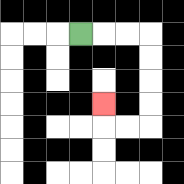{'start': '[3, 1]', 'end': '[4, 4]', 'path_directions': 'R,R,R,D,D,D,D,L,L,U', 'path_coordinates': '[[3, 1], [4, 1], [5, 1], [6, 1], [6, 2], [6, 3], [6, 4], [6, 5], [5, 5], [4, 5], [4, 4]]'}